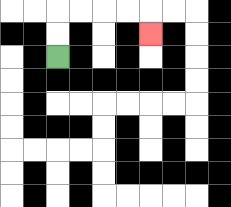{'start': '[2, 2]', 'end': '[6, 1]', 'path_directions': 'U,U,R,R,R,R,D', 'path_coordinates': '[[2, 2], [2, 1], [2, 0], [3, 0], [4, 0], [5, 0], [6, 0], [6, 1]]'}